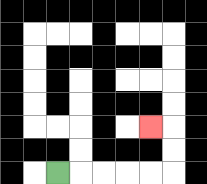{'start': '[2, 7]', 'end': '[6, 5]', 'path_directions': 'R,R,R,R,R,U,U,L', 'path_coordinates': '[[2, 7], [3, 7], [4, 7], [5, 7], [6, 7], [7, 7], [7, 6], [7, 5], [6, 5]]'}